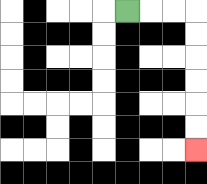{'start': '[5, 0]', 'end': '[8, 6]', 'path_directions': 'R,R,R,D,D,D,D,D,D', 'path_coordinates': '[[5, 0], [6, 0], [7, 0], [8, 0], [8, 1], [8, 2], [8, 3], [8, 4], [8, 5], [8, 6]]'}